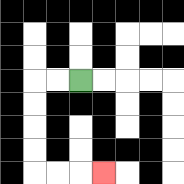{'start': '[3, 3]', 'end': '[4, 7]', 'path_directions': 'L,L,D,D,D,D,R,R,R', 'path_coordinates': '[[3, 3], [2, 3], [1, 3], [1, 4], [1, 5], [1, 6], [1, 7], [2, 7], [3, 7], [4, 7]]'}